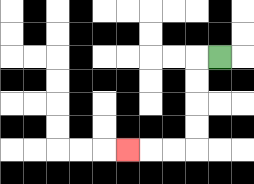{'start': '[9, 2]', 'end': '[5, 6]', 'path_directions': 'L,D,D,D,D,L,L,L', 'path_coordinates': '[[9, 2], [8, 2], [8, 3], [8, 4], [8, 5], [8, 6], [7, 6], [6, 6], [5, 6]]'}